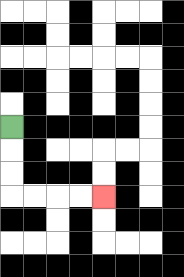{'start': '[0, 5]', 'end': '[4, 8]', 'path_directions': 'D,D,D,R,R,R,R', 'path_coordinates': '[[0, 5], [0, 6], [0, 7], [0, 8], [1, 8], [2, 8], [3, 8], [4, 8]]'}